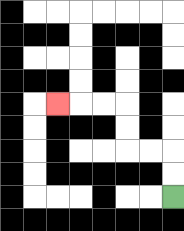{'start': '[7, 8]', 'end': '[2, 4]', 'path_directions': 'U,U,L,L,U,U,L,L,L', 'path_coordinates': '[[7, 8], [7, 7], [7, 6], [6, 6], [5, 6], [5, 5], [5, 4], [4, 4], [3, 4], [2, 4]]'}